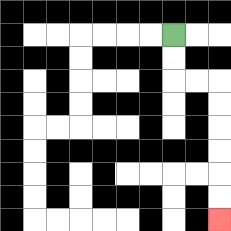{'start': '[7, 1]', 'end': '[9, 9]', 'path_directions': 'D,D,R,R,D,D,D,D,D,D', 'path_coordinates': '[[7, 1], [7, 2], [7, 3], [8, 3], [9, 3], [9, 4], [9, 5], [9, 6], [9, 7], [9, 8], [9, 9]]'}